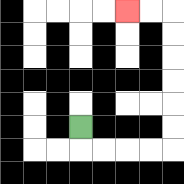{'start': '[3, 5]', 'end': '[5, 0]', 'path_directions': 'D,R,R,R,R,U,U,U,U,U,U,L,L', 'path_coordinates': '[[3, 5], [3, 6], [4, 6], [5, 6], [6, 6], [7, 6], [7, 5], [7, 4], [7, 3], [7, 2], [7, 1], [7, 0], [6, 0], [5, 0]]'}